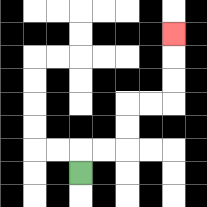{'start': '[3, 7]', 'end': '[7, 1]', 'path_directions': 'U,R,R,U,U,R,R,U,U,U', 'path_coordinates': '[[3, 7], [3, 6], [4, 6], [5, 6], [5, 5], [5, 4], [6, 4], [7, 4], [7, 3], [7, 2], [7, 1]]'}